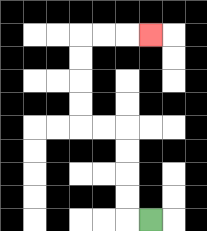{'start': '[6, 9]', 'end': '[6, 1]', 'path_directions': 'L,U,U,U,U,L,L,U,U,U,U,R,R,R', 'path_coordinates': '[[6, 9], [5, 9], [5, 8], [5, 7], [5, 6], [5, 5], [4, 5], [3, 5], [3, 4], [3, 3], [3, 2], [3, 1], [4, 1], [5, 1], [6, 1]]'}